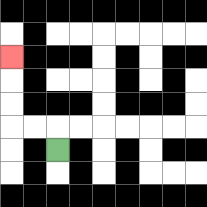{'start': '[2, 6]', 'end': '[0, 2]', 'path_directions': 'U,L,L,U,U,U', 'path_coordinates': '[[2, 6], [2, 5], [1, 5], [0, 5], [0, 4], [0, 3], [0, 2]]'}